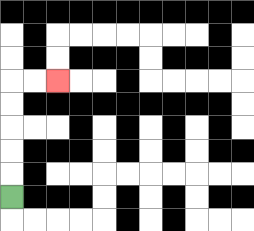{'start': '[0, 8]', 'end': '[2, 3]', 'path_directions': 'U,U,U,U,U,R,R', 'path_coordinates': '[[0, 8], [0, 7], [0, 6], [0, 5], [0, 4], [0, 3], [1, 3], [2, 3]]'}